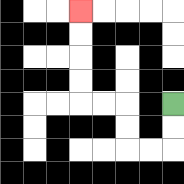{'start': '[7, 4]', 'end': '[3, 0]', 'path_directions': 'D,D,L,L,U,U,L,L,U,U,U,U', 'path_coordinates': '[[7, 4], [7, 5], [7, 6], [6, 6], [5, 6], [5, 5], [5, 4], [4, 4], [3, 4], [3, 3], [3, 2], [3, 1], [3, 0]]'}